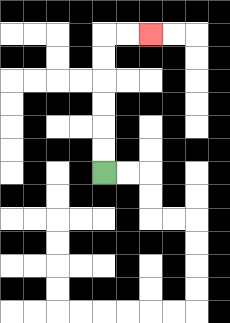{'start': '[4, 7]', 'end': '[6, 1]', 'path_directions': 'U,U,U,U,U,U,R,R', 'path_coordinates': '[[4, 7], [4, 6], [4, 5], [4, 4], [4, 3], [4, 2], [4, 1], [5, 1], [6, 1]]'}